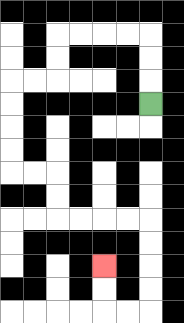{'start': '[6, 4]', 'end': '[4, 11]', 'path_directions': 'U,U,U,L,L,L,L,D,D,L,L,D,D,D,D,R,R,D,D,R,R,R,R,D,D,D,D,L,L,U,U', 'path_coordinates': '[[6, 4], [6, 3], [6, 2], [6, 1], [5, 1], [4, 1], [3, 1], [2, 1], [2, 2], [2, 3], [1, 3], [0, 3], [0, 4], [0, 5], [0, 6], [0, 7], [1, 7], [2, 7], [2, 8], [2, 9], [3, 9], [4, 9], [5, 9], [6, 9], [6, 10], [6, 11], [6, 12], [6, 13], [5, 13], [4, 13], [4, 12], [4, 11]]'}